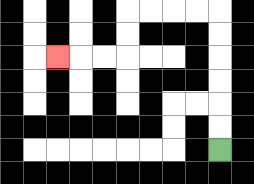{'start': '[9, 6]', 'end': '[2, 2]', 'path_directions': 'U,U,U,U,U,U,L,L,L,L,D,D,L,L,L', 'path_coordinates': '[[9, 6], [9, 5], [9, 4], [9, 3], [9, 2], [9, 1], [9, 0], [8, 0], [7, 0], [6, 0], [5, 0], [5, 1], [5, 2], [4, 2], [3, 2], [2, 2]]'}